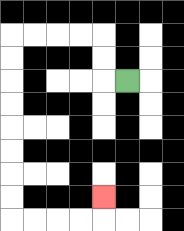{'start': '[5, 3]', 'end': '[4, 8]', 'path_directions': 'L,U,U,L,L,L,L,D,D,D,D,D,D,D,D,R,R,R,R,U', 'path_coordinates': '[[5, 3], [4, 3], [4, 2], [4, 1], [3, 1], [2, 1], [1, 1], [0, 1], [0, 2], [0, 3], [0, 4], [0, 5], [0, 6], [0, 7], [0, 8], [0, 9], [1, 9], [2, 9], [3, 9], [4, 9], [4, 8]]'}